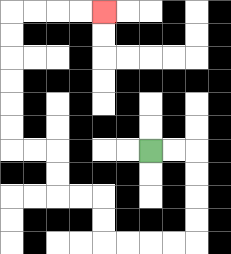{'start': '[6, 6]', 'end': '[4, 0]', 'path_directions': 'R,R,D,D,D,D,L,L,L,L,U,U,L,L,U,U,L,L,U,U,U,U,U,U,R,R,R,R', 'path_coordinates': '[[6, 6], [7, 6], [8, 6], [8, 7], [8, 8], [8, 9], [8, 10], [7, 10], [6, 10], [5, 10], [4, 10], [4, 9], [4, 8], [3, 8], [2, 8], [2, 7], [2, 6], [1, 6], [0, 6], [0, 5], [0, 4], [0, 3], [0, 2], [0, 1], [0, 0], [1, 0], [2, 0], [3, 0], [4, 0]]'}